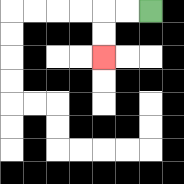{'start': '[6, 0]', 'end': '[4, 2]', 'path_directions': 'L,L,D,D', 'path_coordinates': '[[6, 0], [5, 0], [4, 0], [4, 1], [4, 2]]'}